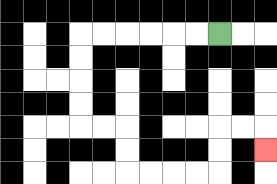{'start': '[9, 1]', 'end': '[11, 6]', 'path_directions': 'L,L,L,L,L,L,D,D,D,D,R,R,D,D,R,R,R,R,U,U,R,R,D', 'path_coordinates': '[[9, 1], [8, 1], [7, 1], [6, 1], [5, 1], [4, 1], [3, 1], [3, 2], [3, 3], [3, 4], [3, 5], [4, 5], [5, 5], [5, 6], [5, 7], [6, 7], [7, 7], [8, 7], [9, 7], [9, 6], [9, 5], [10, 5], [11, 5], [11, 6]]'}